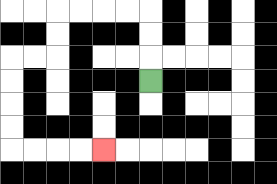{'start': '[6, 3]', 'end': '[4, 6]', 'path_directions': 'U,U,U,L,L,L,L,D,D,L,L,D,D,D,D,R,R,R,R', 'path_coordinates': '[[6, 3], [6, 2], [6, 1], [6, 0], [5, 0], [4, 0], [3, 0], [2, 0], [2, 1], [2, 2], [1, 2], [0, 2], [0, 3], [0, 4], [0, 5], [0, 6], [1, 6], [2, 6], [3, 6], [4, 6]]'}